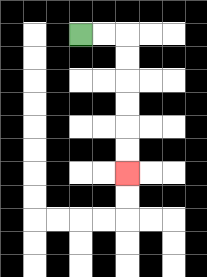{'start': '[3, 1]', 'end': '[5, 7]', 'path_directions': 'R,R,D,D,D,D,D,D', 'path_coordinates': '[[3, 1], [4, 1], [5, 1], [5, 2], [5, 3], [5, 4], [5, 5], [5, 6], [5, 7]]'}